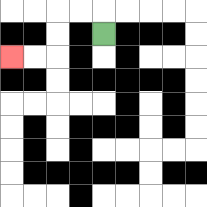{'start': '[4, 1]', 'end': '[0, 2]', 'path_directions': 'U,L,L,D,D,L,L', 'path_coordinates': '[[4, 1], [4, 0], [3, 0], [2, 0], [2, 1], [2, 2], [1, 2], [0, 2]]'}